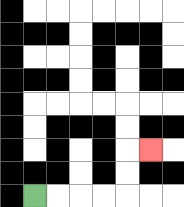{'start': '[1, 8]', 'end': '[6, 6]', 'path_directions': 'R,R,R,R,U,U,R', 'path_coordinates': '[[1, 8], [2, 8], [3, 8], [4, 8], [5, 8], [5, 7], [5, 6], [6, 6]]'}